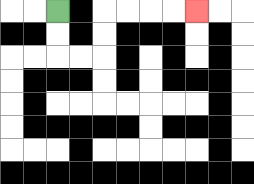{'start': '[2, 0]', 'end': '[8, 0]', 'path_directions': 'D,D,R,R,U,U,R,R,R,R', 'path_coordinates': '[[2, 0], [2, 1], [2, 2], [3, 2], [4, 2], [4, 1], [4, 0], [5, 0], [6, 0], [7, 0], [8, 0]]'}